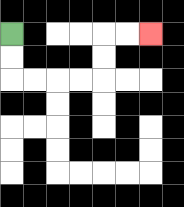{'start': '[0, 1]', 'end': '[6, 1]', 'path_directions': 'D,D,R,R,R,R,U,U,R,R', 'path_coordinates': '[[0, 1], [0, 2], [0, 3], [1, 3], [2, 3], [3, 3], [4, 3], [4, 2], [4, 1], [5, 1], [6, 1]]'}